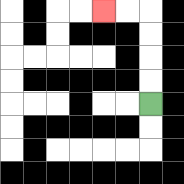{'start': '[6, 4]', 'end': '[4, 0]', 'path_directions': 'U,U,U,U,L,L', 'path_coordinates': '[[6, 4], [6, 3], [6, 2], [6, 1], [6, 0], [5, 0], [4, 0]]'}